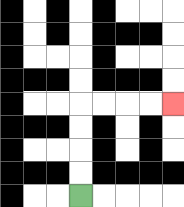{'start': '[3, 8]', 'end': '[7, 4]', 'path_directions': 'U,U,U,U,R,R,R,R', 'path_coordinates': '[[3, 8], [3, 7], [3, 6], [3, 5], [3, 4], [4, 4], [5, 4], [6, 4], [7, 4]]'}